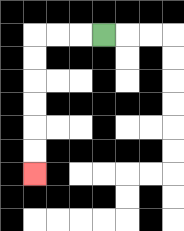{'start': '[4, 1]', 'end': '[1, 7]', 'path_directions': 'L,L,L,D,D,D,D,D,D', 'path_coordinates': '[[4, 1], [3, 1], [2, 1], [1, 1], [1, 2], [1, 3], [1, 4], [1, 5], [1, 6], [1, 7]]'}